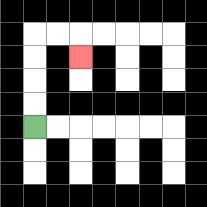{'start': '[1, 5]', 'end': '[3, 2]', 'path_directions': 'U,U,U,U,R,R,D', 'path_coordinates': '[[1, 5], [1, 4], [1, 3], [1, 2], [1, 1], [2, 1], [3, 1], [3, 2]]'}